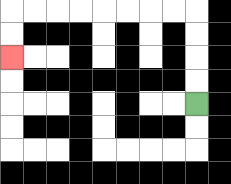{'start': '[8, 4]', 'end': '[0, 2]', 'path_directions': 'U,U,U,U,L,L,L,L,L,L,L,L,D,D', 'path_coordinates': '[[8, 4], [8, 3], [8, 2], [8, 1], [8, 0], [7, 0], [6, 0], [5, 0], [4, 0], [3, 0], [2, 0], [1, 0], [0, 0], [0, 1], [0, 2]]'}